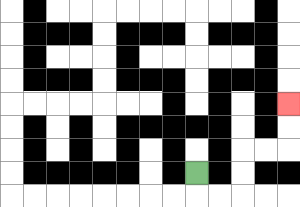{'start': '[8, 7]', 'end': '[12, 4]', 'path_directions': 'D,R,R,U,U,R,R,U,U', 'path_coordinates': '[[8, 7], [8, 8], [9, 8], [10, 8], [10, 7], [10, 6], [11, 6], [12, 6], [12, 5], [12, 4]]'}